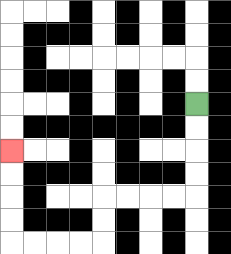{'start': '[8, 4]', 'end': '[0, 6]', 'path_directions': 'D,D,D,D,L,L,L,L,D,D,L,L,L,L,U,U,U,U', 'path_coordinates': '[[8, 4], [8, 5], [8, 6], [8, 7], [8, 8], [7, 8], [6, 8], [5, 8], [4, 8], [4, 9], [4, 10], [3, 10], [2, 10], [1, 10], [0, 10], [0, 9], [0, 8], [0, 7], [0, 6]]'}